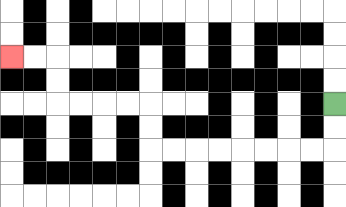{'start': '[14, 4]', 'end': '[0, 2]', 'path_directions': 'D,D,L,L,L,L,L,L,L,L,U,U,L,L,L,L,U,U,L,L', 'path_coordinates': '[[14, 4], [14, 5], [14, 6], [13, 6], [12, 6], [11, 6], [10, 6], [9, 6], [8, 6], [7, 6], [6, 6], [6, 5], [6, 4], [5, 4], [4, 4], [3, 4], [2, 4], [2, 3], [2, 2], [1, 2], [0, 2]]'}